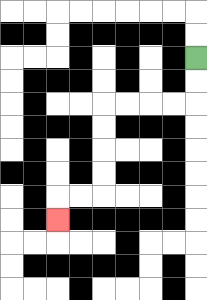{'start': '[8, 2]', 'end': '[2, 9]', 'path_directions': 'D,D,L,L,L,L,D,D,D,D,L,L,D', 'path_coordinates': '[[8, 2], [8, 3], [8, 4], [7, 4], [6, 4], [5, 4], [4, 4], [4, 5], [4, 6], [4, 7], [4, 8], [3, 8], [2, 8], [2, 9]]'}